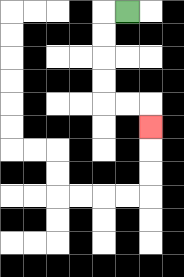{'start': '[5, 0]', 'end': '[6, 5]', 'path_directions': 'L,D,D,D,D,R,R,D', 'path_coordinates': '[[5, 0], [4, 0], [4, 1], [4, 2], [4, 3], [4, 4], [5, 4], [6, 4], [6, 5]]'}